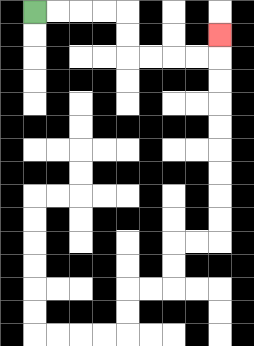{'start': '[1, 0]', 'end': '[9, 1]', 'path_directions': 'R,R,R,R,D,D,R,R,R,R,U', 'path_coordinates': '[[1, 0], [2, 0], [3, 0], [4, 0], [5, 0], [5, 1], [5, 2], [6, 2], [7, 2], [8, 2], [9, 2], [9, 1]]'}